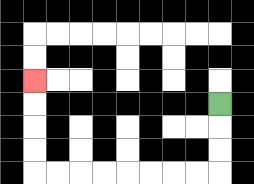{'start': '[9, 4]', 'end': '[1, 3]', 'path_directions': 'D,D,D,L,L,L,L,L,L,L,L,U,U,U,U', 'path_coordinates': '[[9, 4], [9, 5], [9, 6], [9, 7], [8, 7], [7, 7], [6, 7], [5, 7], [4, 7], [3, 7], [2, 7], [1, 7], [1, 6], [1, 5], [1, 4], [1, 3]]'}